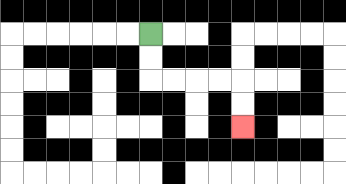{'start': '[6, 1]', 'end': '[10, 5]', 'path_directions': 'D,D,R,R,R,R,D,D', 'path_coordinates': '[[6, 1], [6, 2], [6, 3], [7, 3], [8, 3], [9, 3], [10, 3], [10, 4], [10, 5]]'}